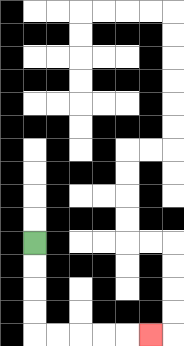{'start': '[1, 10]', 'end': '[6, 14]', 'path_directions': 'D,D,D,D,R,R,R,R,R', 'path_coordinates': '[[1, 10], [1, 11], [1, 12], [1, 13], [1, 14], [2, 14], [3, 14], [4, 14], [5, 14], [6, 14]]'}